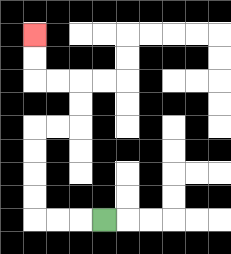{'start': '[4, 9]', 'end': '[1, 1]', 'path_directions': 'L,L,L,U,U,U,U,R,R,U,U,L,L,U,U', 'path_coordinates': '[[4, 9], [3, 9], [2, 9], [1, 9], [1, 8], [1, 7], [1, 6], [1, 5], [2, 5], [3, 5], [3, 4], [3, 3], [2, 3], [1, 3], [1, 2], [1, 1]]'}